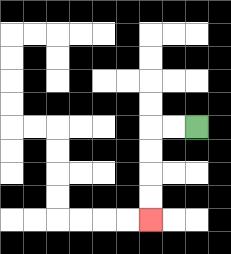{'start': '[8, 5]', 'end': '[6, 9]', 'path_directions': 'L,L,D,D,D,D', 'path_coordinates': '[[8, 5], [7, 5], [6, 5], [6, 6], [6, 7], [6, 8], [6, 9]]'}